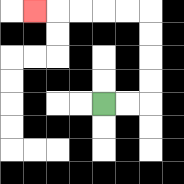{'start': '[4, 4]', 'end': '[1, 0]', 'path_directions': 'R,R,U,U,U,U,L,L,L,L,L', 'path_coordinates': '[[4, 4], [5, 4], [6, 4], [6, 3], [6, 2], [6, 1], [6, 0], [5, 0], [4, 0], [3, 0], [2, 0], [1, 0]]'}